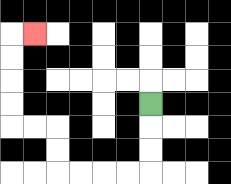{'start': '[6, 4]', 'end': '[1, 1]', 'path_directions': 'D,D,D,L,L,L,L,U,U,L,L,U,U,U,U,R', 'path_coordinates': '[[6, 4], [6, 5], [6, 6], [6, 7], [5, 7], [4, 7], [3, 7], [2, 7], [2, 6], [2, 5], [1, 5], [0, 5], [0, 4], [0, 3], [0, 2], [0, 1], [1, 1]]'}